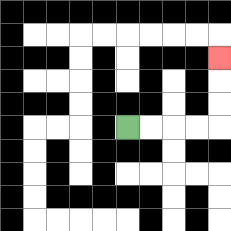{'start': '[5, 5]', 'end': '[9, 2]', 'path_directions': 'R,R,R,R,U,U,U', 'path_coordinates': '[[5, 5], [6, 5], [7, 5], [8, 5], [9, 5], [9, 4], [9, 3], [9, 2]]'}